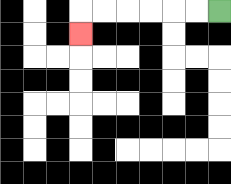{'start': '[9, 0]', 'end': '[3, 1]', 'path_directions': 'L,L,L,L,L,L,D', 'path_coordinates': '[[9, 0], [8, 0], [7, 0], [6, 0], [5, 0], [4, 0], [3, 0], [3, 1]]'}